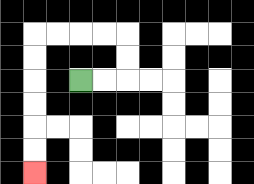{'start': '[3, 3]', 'end': '[1, 7]', 'path_directions': 'R,R,U,U,L,L,L,L,D,D,D,D,D,D', 'path_coordinates': '[[3, 3], [4, 3], [5, 3], [5, 2], [5, 1], [4, 1], [3, 1], [2, 1], [1, 1], [1, 2], [1, 3], [1, 4], [1, 5], [1, 6], [1, 7]]'}